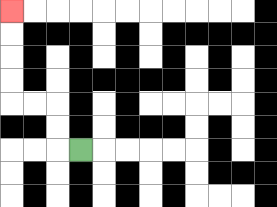{'start': '[3, 6]', 'end': '[0, 0]', 'path_directions': 'L,U,U,L,L,U,U,U,U', 'path_coordinates': '[[3, 6], [2, 6], [2, 5], [2, 4], [1, 4], [0, 4], [0, 3], [0, 2], [0, 1], [0, 0]]'}